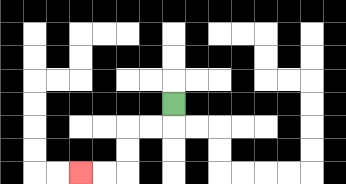{'start': '[7, 4]', 'end': '[3, 7]', 'path_directions': 'D,L,L,D,D,L,L', 'path_coordinates': '[[7, 4], [7, 5], [6, 5], [5, 5], [5, 6], [5, 7], [4, 7], [3, 7]]'}